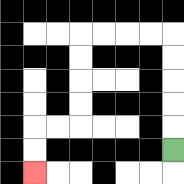{'start': '[7, 6]', 'end': '[1, 7]', 'path_directions': 'U,U,U,U,U,L,L,L,L,D,D,D,D,L,L,D,D', 'path_coordinates': '[[7, 6], [7, 5], [7, 4], [7, 3], [7, 2], [7, 1], [6, 1], [5, 1], [4, 1], [3, 1], [3, 2], [3, 3], [3, 4], [3, 5], [2, 5], [1, 5], [1, 6], [1, 7]]'}